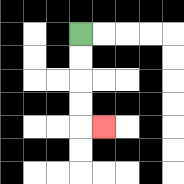{'start': '[3, 1]', 'end': '[4, 5]', 'path_directions': 'D,D,D,D,R', 'path_coordinates': '[[3, 1], [3, 2], [3, 3], [3, 4], [3, 5], [4, 5]]'}